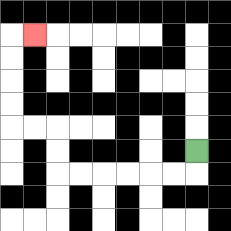{'start': '[8, 6]', 'end': '[1, 1]', 'path_directions': 'D,L,L,L,L,L,L,U,U,L,L,U,U,U,U,R', 'path_coordinates': '[[8, 6], [8, 7], [7, 7], [6, 7], [5, 7], [4, 7], [3, 7], [2, 7], [2, 6], [2, 5], [1, 5], [0, 5], [0, 4], [0, 3], [0, 2], [0, 1], [1, 1]]'}